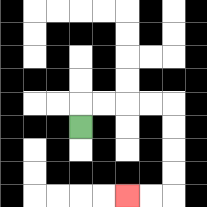{'start': '[3, 5]', 'end': '[5, 8]', 'path_directions': 'U,R,R,R,R,D,D,D,D,L,L', 'path_coordinates': '[[3, 5], [3, 4], [4, 4], [5, 4], [6, 4], [7, 4], [7, 5], [7, 6], [7, 7], [7, 8], [6, 8], [5, 8]]'}